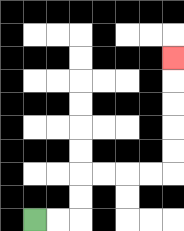{'start': '[1, 9]', 'end': '[7, 2]', 'path_directions': 'R,R,U,U,R,R,R,R,U,U,U,U,U', 'path_coordinates': '[[1, 9], [2, 9], [3, 9], [3, 8], [3, 7], [4, 7], [5, 7], [6, 7], [7, 7], [7, 6], [7, 5], [7, 4], [7, 3], [7, 2]]'}